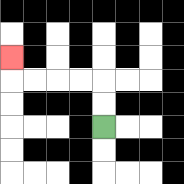{'start': '[4, 5]', 'end': '[0, 2]', 'path_directions': 'U,U,L,L,L,L,U', 'path_coordinates': '[[4, 5], [4, 4], [4, 3], [3, 3], [2, 3], [1, 3], [0, 3], [0, 2]]'}